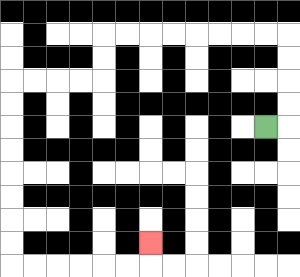{'start': '[11, 5]', 'end': '[6, 10]', 'path_directions': 'R,U,U,U,U,L,L,L,L,L,L,L,L,D,D,L,L,L,L,D,D,D,D,D,D,D,D,R,R,R,R,R,R,U', 'path_coordinates': '[[11, 5], [12, 5], [12, 4], [12, 3], [12, 2], [12, 1], [11, 1], [10, 1], [9, 1], [8, 1], [7, 1], [6, 1], [5, 1], [4, 1], [4, 2], [4, 3], [3, 3], [2, 3], [1, 3], [0, 3], [0, 4], [0, 5], [0, 6], [0, 7], [0, 8], [0, 9], [0, 10], [0, 11], [1, 11], [2, 11], [3, 11], [4, 11], [5, 11], [6, 11], [6, 10]]'}